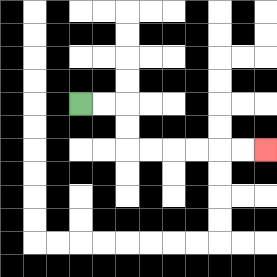{'start': '[3, 4]', 'end': '[11, 6]', 'path_directions': 'R,R,D,D,R,R,R,R,R,R', 'path_coordinates': '[[3, 4], [4, 4], [5, 4], [5, 5], [5, 6], [6, 6], [7, 6], [8, 6], [9, 6], [10, 6], [11, 6]]'}